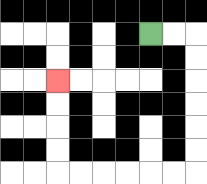{'start': '[6, 1]', 'end': '[2, 3]', 'path_directions': 'R,R,D,D,D,D,D,D,L,L,L,L,L,L,U,U,U,U', 'path_coordinates': '[[6, 1], [7, 1], [8, 1], [8, 2], [8, 3], [8, 4], [8, 5], [8, 6], [8, 7], [7, 7], [6, 7], [5, 7], [4, 7], [3, 7], [2, 7], [2, 6], [2, 5], [2, 4], [2, 3]]'}